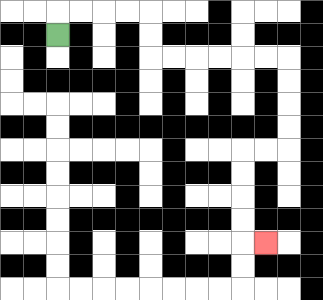{'start': '[2, 1]', 'end': '[11, 10]', 'path_directions': 'U,R,R,R,R,D,D,R,R,R,R,R,R,D,D,D,D,L,L,D,D,D,D,R', 'path_coordinates': '[[2, 1], [2, 0], [3, 0], [4, 0], [5, 0], [6, 0], [6, 1], [6, 2], [7, 2], [8, 2], [9, 2], [10, 2], [11, 2], [12, 2], [12, 3], [12, 4], [12, 5], [12, 6], [11, 6], [10, 6], [10, 7], [10, 8], [10, 9], [10, 10], [11, 10]]'}